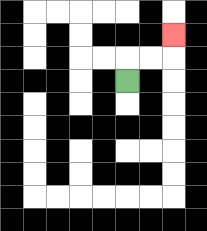{'start': '[5, 3]', 'end': '[7, 1]', 'path_directions': 'U,R,R,U', 'path_coordinates': '[[5, 3], [5, 2], [6, 2], [7, 2], [7, 1]]'}